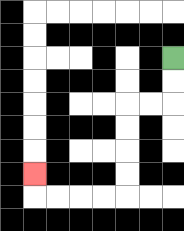{'start': '[7, 2]', 'end': '[1, 7]', 'path_directions': 'D,D,L,L,D,D,D,D,L,L,L,L,U', 'path_coordinates': '[[7, 2], [7, 3], [7, 4], [6, 4], [5, 4], [5, 5], [5, 6], [5, 7], [5, 8], [4, 8], [3, 8], [2, 8], [1, 8], [1, 7]]'}